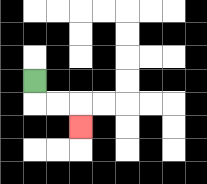{'start': '[1, 3]', 'end': '[3, 5]', 'path_directions': 'D,R,R,D', 'path_coordinates': '[[1, 3], [1, 4], [2, 4], [3, 4], [3, 5]]'}